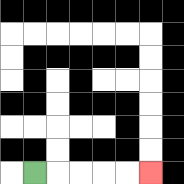{'start': '[1, 7]', 'end': '[6, 7]', 'path_directions': 'R,R,R,R,R', 'path_coordinates': '[[1, 7], [2, 7], [3, 7], [4, 7], [5, 7], [6, 7]]'}